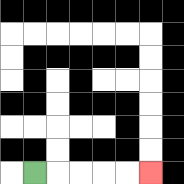{'start': '[1, 7]', 'end': '[6, 7]', 'path_directions': 'R,R,R,R,R', 'path_coordinates': '[[1, 7], [2, 7], [3, 7], [4, 7], [5, 7], [6, 7]]'}